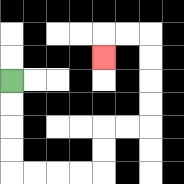{'start': '[0, 3]', 'end': '[4, 2]', 'path_directions': 'D,D,D,D,R,R,R,R,U,U,R,R,U,U,U,U,L,L,D', 'path_coordinates': '[[0, 3], [0, 4], [0, 5], [0, 6], [0, 7], [1, 7], [2, 7], [3, 7], [4, 7], [4, 6], [4, 5], [5, 5], [6, 5], [6, 4], [6, 3], [6, 2], [6, 1], [5, 1], [4, 1], [4, 2]]'}